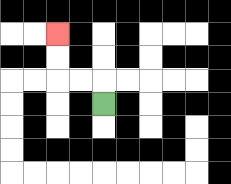{'start': '[4, 4]', 'end': '[2, 1]', 'path_directions': 'U,L,L,U,U', 'path_coordinates': '[[4, 4], [4, 3], [3, 3], [2, 3], [2, 2], [2, 1]]'}